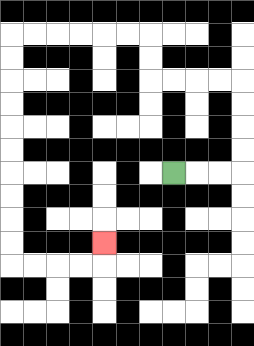{'start': '[7, 7]', 'end': '[4, 10]', 'path_directions': 'R,R,R,U,U,U,U,L,L,L,L,U,U,L,L,L,L,L,L,D,D,D,D,D,D,D,D,D,D,R,R,R,R,U', 'path_coordinates': '[[7, 7], [8, 7], [9, 7], [10, 7], [10, 6], [10, 5], [10, 4], [10, 3], [9, 3], [8, 3], [7, 3], [6, 3], [6, 2], [6, 1], [5, 1], [4, 1], [3, 1], [2, 1], [1, 1], [0, 1], [0, 2], [0, 3], [0, 4], [0, 5], [0, 6], [0, 7], [0, 8], [0, 9], [0, 10], [0, 11], [1, 11], [2, 11], [3, 11], [4, 11], [4, 10]]'}